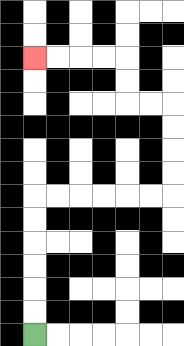{'start': '[1, 14]', 'end': '[1, 2]', 'path_directions': 'U,U,U,U,U,U,R,R,R,R,R,R,U,U,U,U,L,L,U,U,L,L,L,L', 'path_coordinates': '[[1, 14], [1, 13], [1, 12], [1, 11], [1, 10], [1, 9], [1, 8], [2, 8], [3, 8], [4, 8], [5, 8], [6, 8], [7, 8], [7, 7], [7, 6], [7, 5], [7, 4], [6, 4], [5, 4], [5, 3], [5, 2], [4, 2], [3, 2], [2, 2], [1, 2]]'}